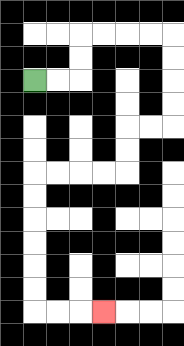{'start': '[1, 3]', 'end': '[4, 13]', 'path_directions': 'R,R,U,U,R,R,R,R,D,D,D,D,L,L,D,D,L,L,L,L,D,D,D,D,D,D,R,R,R', 'path_coordinates': '[[1, 3], [2, 3], [3, 3], [3, 2], [3, 1], [4, 1], [5, 1], [6, 1], [7, 1], [7, 2], [7, 3], [7, 4], [7, 5], [6, 5], [5, 5], [5, 6], [5, 7], [4, 7], [3, 7], [2, 7], [1, 7], [1, 8], [1, 9], [1, 10], [1, 11], [1, 12], [1, 13], [2, 13], [3, 13], [4, 13]]'}